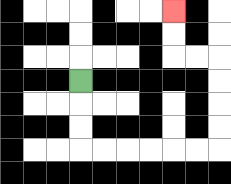{'start': '[3, 3]', 'end': '[7, 0]', 'path_directions': 'D,D,D,R,R,R,R,R,R,U,U,U,U,L,L,U,U', 'path_coordinates': '[[3, 3], [3, 4], [3, 5], [3, 6], [4, 6], [5, 6], [6, 6], [7, 6], [8, 6], [9, 6], [9, 5], [9, 4], [9, 3], [9, 2], [8, 2], [7, 2], [7, 1], [7, 0]]'}